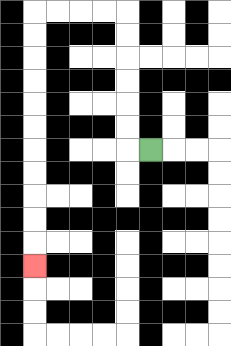{'start': '[6, 6]', 'end': '[1, 11]', 'path_directions': 'L,U,U,U,U,U,U,L,L,L,L,D,D,D,D,D,D,D,D,D,D,D', 'path_coordinates': '[[6, 6], [5, 6], [5, 5], [5, 4], [5, 3], [5, 2], [5, 1], [5, 0], [4, 0], [3, 0], [2, 0], [1, 0], [1, 1], [1, 2], [1, 3], [1, 4], [1, 5], [1, 6], [1, 7], [1, 8], [1, 9], [1, 10], [1, 11]]'}